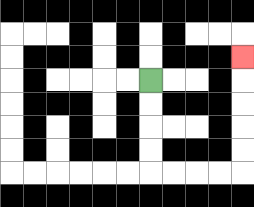{'start': '[6, 3]', 'end': '[10, 2]', 'path_directions': 'D,D,D,D,R,R,R,R,U,U,U,U,U', 'path_coordinates': '[[6, 3], [6, 4], [6, 5], [6, 6], [6, 7], [7, 7], [8, 7], [9, 7], [10, 7], [10, 6], [10, 5], [10, 4], [10, 3], [10, 2]]'}